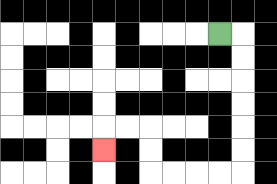{'start': '[9, 1]', 'end': '[4, 6]', 'path_directions': 'R,D,D,D,D,D,D,L,L,L,L,U,U,L,L,D', 'path_coordinates': '[[9, 1], [10, 1], [10, 2], [10, 3], [10, 4], [10, 5], [10, 6], [10, 7], [9, 7], [8, 7], [7, 7], [6, 7], [6, 6], [6, 5], [5, 5], [4, 5], [4, 6]]'}